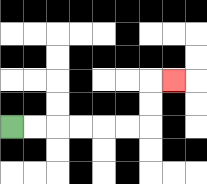{'start': '[0, 5]', 'end': '[7, 3]', 'path_directions': 'R,R,R,R,R,R,U,U,R', 'path_coordinates': '[[0, 5], [1, 5], [2, 5], [3, 5], [4, 5], [5, 5], [6, 5], [6, 4], [6, 3], [7, 3]]'}